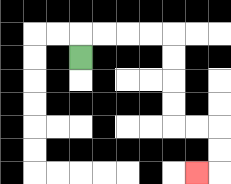{'start': '[3, 2]', 'end': '[8, 7]', 'path_directions': 'U,R,R,R,R,D,D,D,D,R,R,D,D,L', 'path_coordinates': '[[3, 2], [3, 1], [4, 1], [5, 1], [6, 1], [7, 1], [7, 2], [7, 3], [7, 4], [7, 5], [8, 5], [9, 5], [9, 6], [9, 7], [8, 7]]'}